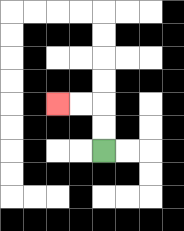{'start': '[4, 6]', 'end': '[2, 4]', 'path_directions': 'U,U,L,L', 'path_coordinates': '[[4, 6], [4, 5], [4, 4], [3, 4], [2, 4]]'}